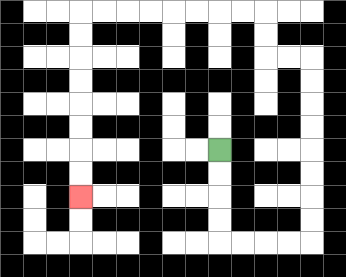{'start': '[9, 6]', 'end': '[3, 8]', 'path_directions': 'D,D,D,D,R,R,R,R,U,U,U,U,U,U,U,U,L,L,U,U,L,L,L,L,L,L,L,L,D,D,D,D,D,D,D,D', 'path_coordinates': '[[9, 6], [9, 7], [9, 8], [9, 9], [9, 10], [10, 10], [11, 10], [12, 10], [13, 10], [13, 9], [13, 8], [13, 7], [13, 6], [13, 5], [13, 4], [13, 3], [13, 2], [12, 2], [11, 2], [11, 1], [11, 0], [10, 0], [9, 0], [8, 0], [7, 0], [6, 0], [5, 0], [4, 0], [3, 0], [3, 1], [3, 2], [3, 3], [3, 4], [3, 5], [3, 6], [3, 7], [3, 8]]'}